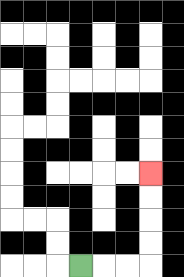{'start': '[3, 11]', 'end': '[6, 7]', 'path_directions': 'R,R,R,U,U,U,U', 'path_coordinates': '[[3, 11], [4, 11], [5, 11], [6, 11], [6, 10], [6, 9], [6, 8], [6, 7]]'}